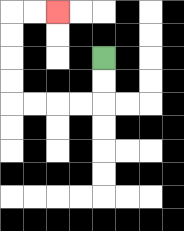{'start': '[4, 2]', 'end': '[2, 0]', 'path_directions': 'D,D,L,L,L,L,U,U,U,U,R,R', 'path_coordinates': '[[4, 2], [4, 3], [4, 4], [3, 4], [2, 4], [1, 4], [0, 4], [0, 3], [0, 2], [0, 1], [0, 0], [1, 0], [2, 0]]'}